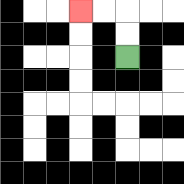{'start': '[5, 2]', 'end': '[3, 0]', 'path_directions': 'U,U,L,L', 'path_coordinates': '[[5, 2], [5, 1], [5, 0], [4, 0], [3, 0]]'}